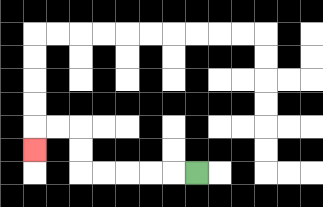{'start': '[8, 7]', 'end': '[1, 6]', 'path_directions': 'L,L,L,L,L,U,U,L,L,D', 'path_coordinates': '[[8, 7], [7, 7], [6, 7], [5, 7], [4, 7], [3, 7], [3, 6], [3, 5], [2, 5], [1, 5], [1, 6]]'}